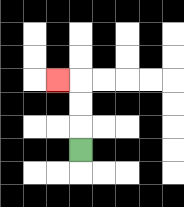{'start': '[3, 6]', 'end': '[2, 3]', 'path_directions': 'U,U,U,L', 'path_coordinates': '[[3, 6], [3, 5], [3, 4], [3, 3], [2, 3]]'}